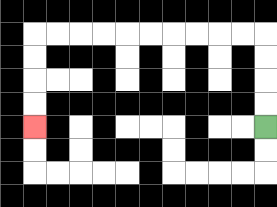{'start': '[11, 5]', 'end': '[1, 5]', 'path_directions': 'U,U,U,U,L,L,L,L,L,L,L,L,L,L,D,D,D,D', 'path_coordinates': '[[11, 5], [11, 4], [11, 3], [11, 2], [11, 1], [10, 1], [9, 1], [8, 1], [7, 1], [6, 1], [5, 1], [4, 1], [3, 1], [2, 1], [1, 1], [1, 2], [1, 3], [1, 4], [1, 5]]'}